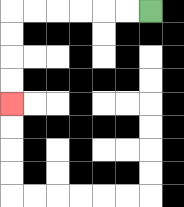{'start': '[6, 0]', 'end': '[0, 4]', 'path_directions': 'L,L,L,L,L,L,D,D,D,D', 'path_coordinates': '[[6, 0], [5, 0], [4, 0], [3, 0], [2, 0], [1, 0], [0, 0], [0, 1], [0, 2], [0, 3], [0, 4]]'}